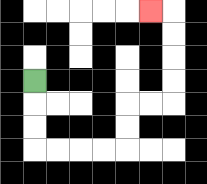{'start': '[1, 3]', 'end': '[6, 0]', 'path_directions': 'D,D,D,R,R,R,R,U,U,R,R,U,U,U,U,L', 'path_coordinates': '[[1, 3], [1, 4], [1, 5], [1, 6], [2, 6], [3, 6], [4, 6], [5, 6], [5, 5], [5, 4], [6, 4], [7, 4], [7, 3], [7, 2], [7, 1], [7, 0], [6, 0]]'}